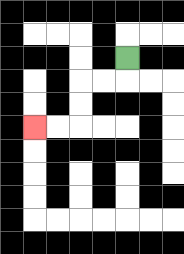{'start': '[5, 2]', 'end': '[1, 5]', 'path_directions': 'D,L,L,D,D,L,L', 'path_coordinates': '[[5, 2], [5, 3], [4, 3], [3, 3], [3, 4], [3, 5], [2, 5], [1, 5]]'}